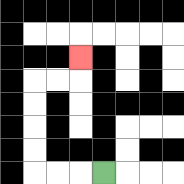{'start': '[4, 7]', 'end': '[3, 2]', 'path_directions': 'L,L,L,U,U,U,U,R,R,U', 'path_coordinates': '[[4, 7], [3, 7], [2, 7], [1, 7], [1, 6], [1, 5], [1, 4], [1, 3], [2, 3], [3, 3], [3, 2]]'}